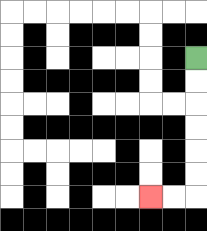{'start': '[8, 2]', 'end': '[6, 8]', 'path_directions': 'D,D,D,D,D,D,L,L', 'path_coordinates': '[[8, 2], [8, 3], [8, 4], [8, 5], [8, 6], [8, 7], [8, 8], [7, 8], [6, 8]]'}